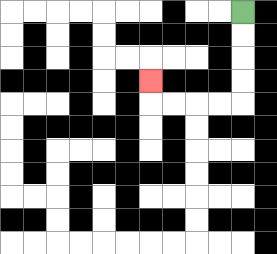{'start': '[10, 0]', 'end': '[6, 3]', 'path_directions': 'D,D,D,D,L,L,L,L,U', 'path_coordinates': '[[10, 0], [10, 1], [10, 2], [10, 3], [10, 4], [9, 4], [8, 4], [7, 4], [6, 4], [6, 3]]'}